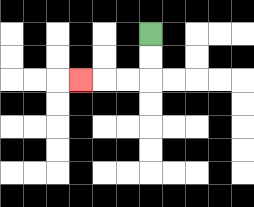{'start': '[6, 1]', 'end': '[3, 3]', 'path_directions': 'D,D,L,L,L', 'path_coordinates': '[[6, 1], [6, 2], [6, 3], [5, 3], [4, 3], [3, 3]]'}